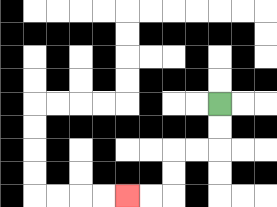{'start': '[9, 4]', 'end': '[5, 8]', 'path_directions': 'D,D,L,L,D,D,L,L', 'path_coordinates': '[[9, 4], [9, 5], [9, 6], [8, 6], [7, 6], [7, 7], [7, 8], [6, 8], [5, 8]]'}